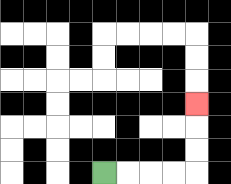{'start': '[4, 7]', 'end': '[8, 4]', 'path_directions': 'R,R,R,R,U,U,U', 'path_coordinates': '[[4, 7], [5, 7], [6, 7], [7, 7], [8, 7], [8, 6], [8, 5], [8, 4]]'}